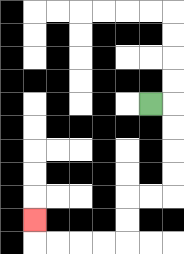{'start': '[6, 4]', 'end': '[1, 9]', 'path_directions': 'R,D,D,D,D,L,L,D,D,L,L,L,L,U', 'path_coordinates': '[[6, 4], [7, 4], [7, 5], [7, 6], [7, 7], [7, 8], [6, 8], [5, 8], [5, 9], [5, 10], [4, 10], [3, 10], [2, 10], [1, 10], [1, 9]]'}